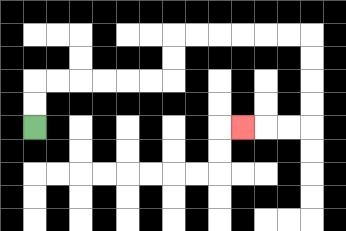{'start': '[1, 5]', 'end': '[10, 5]', 'path_directions': 'U,U,R,R,R,R,R,R,U,U,R,R,R,R,R,R,D,D,D,D,L,L,L', 'path_coordinates': '[[1, 5], [1, 4], [1, 3], [2, 3], [3, 3], [4, 3], [5, 3], [6, 3], [7, 3], [7, 2], [7, 1], [8, 1], [9, 1], [10, 1], [11, 1], [12, 1], [13, 1], [13, 2], [13, 3], [13, 4], [13, 5], [12, 5], [11, 5], [10, 5]]'}